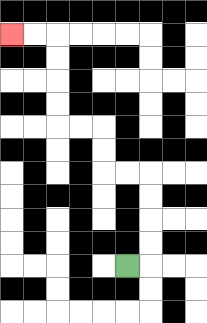{'start': '[5, 11]', 'end': '[0, 1]', 'path_directions': 'R,U,U,U,U,L,L,U,U,L,L,U,U,U,U,L,L', 'path_coordinates': '[[5, 11], [6, 11], [6, 10], [6, 9], [6, 8], [6, 7], [5, 7], [4, 7], [4, 6], [4, 5], [3, 5], [2, 5], [2, 4], [2, 3], [2, 2], [2, 1], [1, 1], [0, 1]]'}